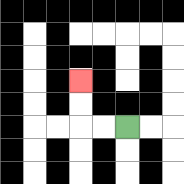{'start': '[5, 5]', 'end': '[3, 3]', 'path_directions': 'L,L,U,U', 'path_coordinates': '[[5, 5], [4, 5], [3, 5], [3, 4], [3, 3]]'}